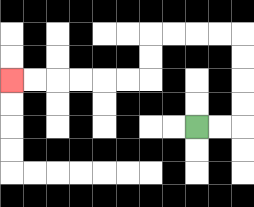{'start': '[8, 5]', 'end': '[0, 3]', 'path_directions': 'R,R,U,U,U,U,L,L,L,L,D,D,L,L,L,L,L,L', 'path_coordinates': '[[8, 5], [9, 5], [10, 5], [10, 4], [10, 3], [10, 2], [10, 1], [9, 1], [8, 1], [7, 1], [6, 1], [6, 2], [6, 3], [5, 3], [4, 3], [3, 3], [2, 3], [1, 3], [0, 3]]'}